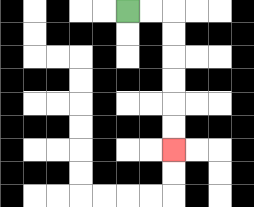{'start': '[5, 0]', 'end': '[7, 6]', 'path_directions': 'R,R,D,D,D,D,D,D', 'path_coordinates': '[[5, 0], [6, 0], [7, 0], [7, 1], [7, 2], [7, 3], [7, 4], [7, 5], [7, 6]]'}